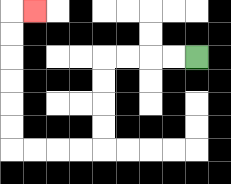{'start': '[8, 2]', 'end': '[1, 0]', 'path_directions': 'L,L,L,L,D,D,D,D,L,L,L,L,U,U,U,U,U,U,R', 'path_coordinates': '[[8, 2], [7, 2], [6, 2], [5, 2], [4, 2], [4, 3], [4, 4], [4, 5], [4, 6], [3, 6], [2, 6], [1, 6], [0, 6], [0, 5], [0, 4], [0, 3], [0, 2], [0, 1], [0, 0], [1, 0]]'}